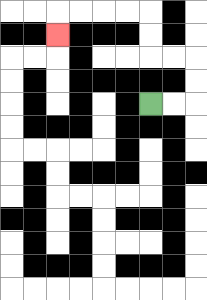{'start': '[6, 4]', 'end': '[2, 1]', 'path_directions': 'R,R,U,U,L,L,U,U,L,L,L,L,D', 'path_coordinates': '[[6, 4], [7, 4], [8, 4], [8, 3], [8, 2], [7, 2], [6, 2], [6, 1], [6, 0], [5, 0], [4, 0], [3, 0], [2, 0], [2, 1]]'}